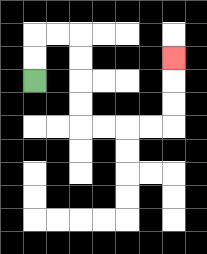{'start': '[1, 3]', 'end': '[7, 2]', 'path_directions': 'U,U,R,R,D,D,D,D,R,R,R,R,U,U,U', 'path_coordinates': '[[1, 3], [1, 2], [1, 1], [2, 1], [3, 1], [3, 2], [3, 3], [3, 4], [3, 5], [4, 5], [5, 5], [6, 5], [7, 5], [7, 4], [7, 3], [7, 2]]'}